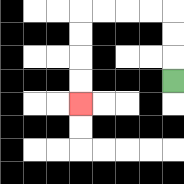{'start': '[7, 3]', 'end': '[3, 4]', 'path_directions': 'U,U,U,L,L,L,L,D,D,D,D', 'path_coordinates': '[[7, 3], [7, 2], [7, 1], [7, 0], [6, 0], [5, 0], [4, 0], [3, 0], [3, 1], [3, 2], [3, 3], [3, 4]]'}